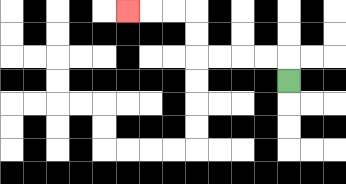{'start': '[12, 3]', 'end': '[5, 0]', 'path_directions': 'U,L,L,L,L,U,U,L,L,L', 'path_coordinates': '[[12, 3], [12, 2], [11, 2], [10, 2], [9, 2], [8, 2], [8, 1], [8, 0], [7, 0], [6, 0], [5, 0]]'}